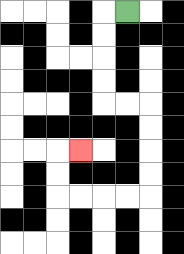{'start': '[5, 0]', 'end': '[3, 6]', 'path_directions': 'L,D,D,D,D,R,R,D,D,D,D,L,L,L,L,U,U,R', 'path_coordinates': '[[5, 0], [4, 0], [4, 1], [4, 2], [4, 3], [4, 4], [5, 4], [6, 4], [6, 5], [6, 6], [6, 7], [6, 8], [5, 8], [4, 8], [3, 8], [2, 8], [2, 7], [2, 6], [3, 6]]'}